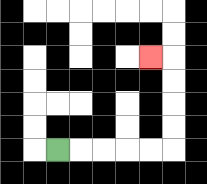{'start': '[2, 6]', 'end': '[6, 2]', 'path_directions': 'R,R,R,R,R,U,U,U,U,L', 'path_coordinates': '[[2, 6], [3, 6], [4, 6], [5, 6], [6, 6], [7, 6], [7, 5], [7, 4], [7, 3], [7, 2], [6, 2]]'}